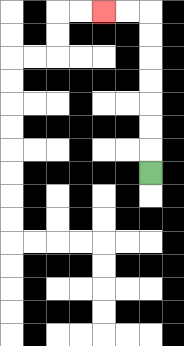{'start': '[6, 7]', 'end': '[4, 0]', 'path_directions': 'U,U,U,U,U,U,U,L,L', 'path_coordinates': '[[6, 7], [6, 6], [6, 5], [6, 4], [6, 3], [6, 2], [6, 1], [6, 0], [5, 0], [4, 0]]'}